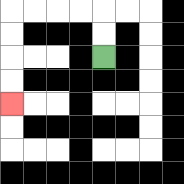{'start': '[4, 2]', 'end': '[0, 4]', 'path_directions': 'U,U,L,L,L,L,D,D,D,D', 'path_coordinates': '[[4, 2], [4, 1], [4, 0], [3, 0], [2, 0], [1, 0], [0, 0], [0, 1], [0, 2], [0, 3], [0, 4]]'}